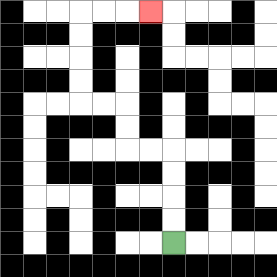{'start': '[7, 10]', 'end': '[6, 0]', 'path_directions': 'U,U,U,U,L,L,U,U,L,L,U,U,U,U,R,R,R', 'path_coordinates': '[[7, 10], [7, 9], [7, 8], [7, 7], [7, 6], [6, 6], [5, 6], [5, 5], [5, 4], [4, 4], [3, 4], [3, 3], [3, 2], [3, 1], [3, 0], [4, 0], [5, 0], [6, 0]]'}